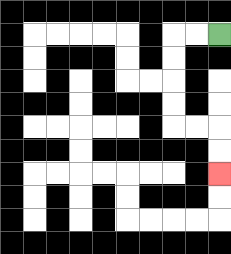{'start': '[9, 1]', 'end': '[9, 7]', 'path_directions': 'L,L,D,D,D,D,R,R,D,D', 'path_coordinates': '[[9, 1], [8, 1], [7, 1], [7, 2], [7, 3], [7, 4], [7, 5], [8, 5], [9, 5], [9, 6], [9, 7]]'}